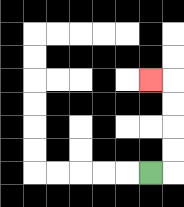{'start': '[6, 7]', 'end': '[6, 3]', 'path_directions': 'R,U,U,U,U,L', 'path_coordinates': '[[6, 7], [7, 7], [7, 6], [7, 5], [7, 4], [7, 3], [6, 3]]'}